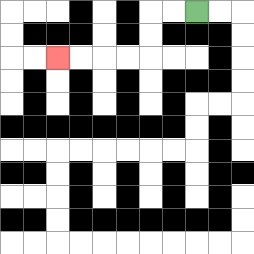{'start': '[8, 0]', 'end': '[2, 2]', 'path_directions': 'L,L,D,D,L,L,L,L', 'path_coordinates': '[[8, 0], [7, 0], [6, 0], [6, 1], [6, 2], [5, 2], [4, 2], [3, 2], [2, 2]]'}